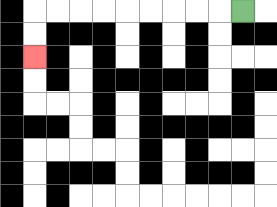{'start': '[10, 0]', 'end': '[1, 2]', 'path_directions': 'L,L,L,L,L,L,L,L,L,D,D', 'path_coordinates': '[[10, 0], [9, 0], [8, 0], [7, 0], [6, 0], [5, 0], [4, 0], [3, 0], [2, 0], [1, 0], [1, 1], [1, 2]]'}